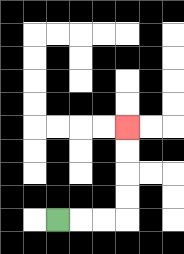{'start': '[2, 9]', 'end': '[5, 5]', 'path_directions': 'R,R,R,U,U,U,U', 'path_coordinates': '[[2, 9], [3, 9], [4, 9], [5, 9], [5, 8], [5, 7], [5, 6], [5, 5]]'}